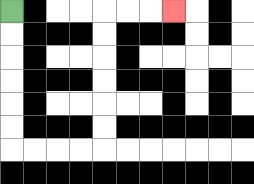{'start': '[0, 0]', 'end': '[7, 0]', 'path_directions': 'D,D,D,D,D,D,R,R,R,R,U,U,U,U,U,U,R,R,R', 'path_coordinates': '[[0, 0], [0, 1], [0, 2], [0, 3], [0, 4], [0, 5], [0, 6], [1, 6], [2, 6], [3, 6], [4, 6], [4, 5], [4, 4], [4, 3], [4, 2], [4, 1], [4, 0], [5, 0], [6, 0], [7, 0]]'}